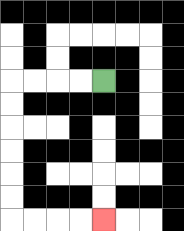{'start': '[4, 3]', 'end': '[4, 9]', 'path_directions': 'L,L,L,L,D,D,D,D,D,D,R,R,R,R', 'path_coordinates': '[[4, 3], [3, 3], [2, 3], [1, 3], [0, 3], [0, 4], [0, 5], [0, 6], [0, 7], [0, 8], [0, 9], [1, 9], [2, 9], [3, 9], [4, 9]]'}